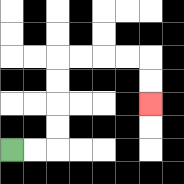{'start': '[0, 6]', 'end': '[6, 4]', 'path_directions': 'R,R,U,U,U,U,R,R,R,R,D,D', 'path_coordinates': '[[0, 6], [1, 6], [2, 6], [2, 5], [2, 4], [2, 3], [2, 2], [3, 2], [4, 2], [5, 2], [6, 2], [6, 3], [6, 4]]'}